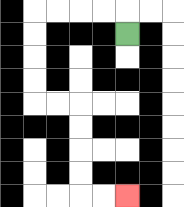{'start': '[5, 1]', 'end': '[5, 8]', 'path_directions': 'U,L,L,L,L,D,D,D,D,R,R,D,D,D,D,R,R', 'path_coordinates': '[[5, 1], [5, 0], [4, 0], [3, 0], [2, 0], [1, 0], [1, 1], [1, 2], [1, 3], [1, 4], [2, 4], [3, 4], [3, 5], [3, 6], [3, 7], [3, 8], [4, 8], [5, 8]]'}